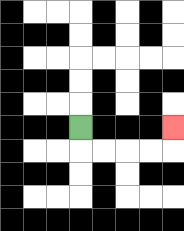{'start': '[3, 5]', 'end': '[7, 5]', 'path_directions': 'D,R,R,R,R,U', 'path_coordinates': '[[3, 5], [3, 6], [4, 6], [5, 6], [6, 6], [7, 6], [7, 5]]'}